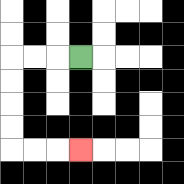{'start': '[3, 2]', 'end': '[3, 6]', 'path_directions': 'L,L,L,D,D,D,D,R,R,R', 'path_coordinates': '[[3, 2], [2, 2], [1, 2], [0, 2], [0, 3], [0, 4], [0, 5], [0, 6], [1, 6], [2, 6], [3, 6]]'}